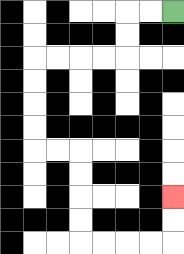{'start': '[7, 0]', 'end': '[7, 8]', 'path_directions': 'L,L,D,D,L,L,L,L,D,D,D,D,R,R,D,D,D,D,R,R,R,R,U,U', 'path_coordinates': '[[7, 0], [6, 0], [5, 0], [5, 1], [5, 2], [4, 2], [3, 2], [2, 2], [1, 2], [1, 3], [1, 4], [1, 5], [1, 6], [2, 6], [3, 6], [3, 7], [3, 8], [3, 9], [3, 10], [4, 10], [5, 10], [6, 10], [7, 10], [7, 9], [7, 8]]'}